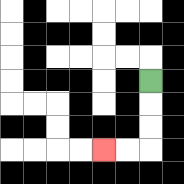{'start': '[6, 3]', 'end': '[4, 6]', 'path_directions': 'D,D,D,L,L', 'path_coordinates': '[[6, 3], [6, 4], [6, 5], [6, 6], [5, 6], [4, 6]]'}